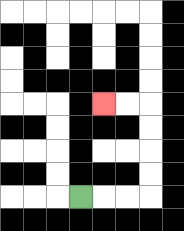{'start': '[3, 8]', 'end': '[4, 4]', 'path_directions': 'R,R,R,U,U,U,U,L,L', 'path_coordinates': '[[3, 8], [4, 8], [5, 8], [6, 8], [6, 7], [6, 6], [6, 5], [6, 4], [5, 4], [4, 4]]'}